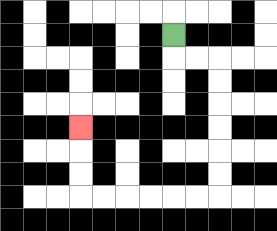{'start': '[7, 1]', 'end': '[3, 5]', 'path_directions': 'D,R,R,D,D,D,D,D,D,L,L,L,L,L,L,U,U,U', 'path_coordinates': '[[7, 1], [7, 2], [8, 2], [9, 2], [9, 3], [9, 4], [9, 5], [9, 6], [9, 7], [9, 8], [8, 8], [7, 8], [6, 8], [5, 8], [4, 8], [3, 8], [3, 7], [3, 6], [3, 5]]'}